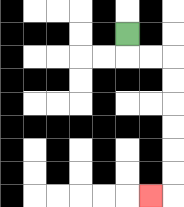{'start': '[5, 1]', 'end': '[6, 8]', 'path_directions': 'D,R,R,D,D,D,D,D,D,L', 'path_coordinates': '[[5, 1], [5, 2], [6, 2], [7, 2], [7, 3], [7, 4], [7, 5], [7, 6], [7, 7], [7, 8], [6, 8]]'}